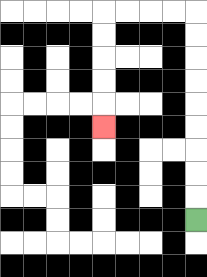{'start': '[8, 9]', 'end': '[4, 5]', 'path_directions': 'U,U,U,U,U,U,U,U,U,L,L,L,L,D,D,D,D,D', 'path_coordinates': '[[8, 9], [8, 8], [8, 7], [8, 6], [8, 5], [8, 4], [8, 3], [8, 2], [8, 1], [8, 0], [7, 0], [6, 0], [5, 0], [4, 0], [4, 1], [4, 2], [4, 3], [4, 4], [4, 5]]'}